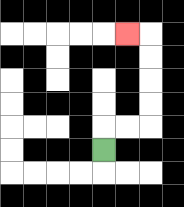{'start': '[4, 6]', 'end': '[5, 1]', 'path_directions': 'U,R,R,U,U,U,U,L', 'path_coordinates': '[[4, 6], [4, 5], [5, 5], [6, 5], [6, 4], [6, 3], [6, 2], [6, 1], [5, 1]]'}